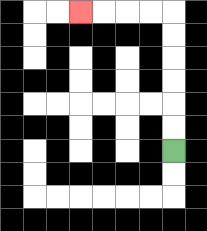{'start': '[7, 6]', 'end': '[3, 0]', 'path_directions': 'U,U,U,U,U,U,L,L,L,L', 'path_coordinates': '[[7, 6], [7, 5], [7, 4], [7, 3], [7, 2], [7, 1], [7, 0], [6, 0], [5, 0], [4, 0], [3, 0]]'}